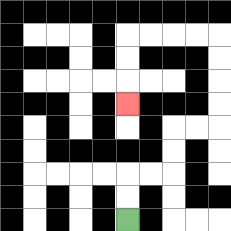{'start': '[5, 9]', 'end': '[5, 4]', 'path_directions': 'U,U,R,R,U,U,R,R,U,U,U,U,L,L,L,L,D,D,D', 'path_coordinates': '[[5, 9], [5, 8], [5, 7], [6, 7], [7, 7], [7, 6], [7, 5], [8, 5], [9, 5], [9, 4], [9, 3], [9, 2], [9, 1], [8, 1], [7, 1], [6, 1], [5, 1], [5, 2], [5, 3], [5, 4]]'}